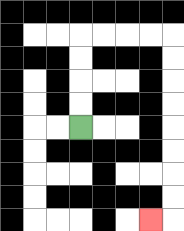{'start': '[3, 5]', 'end': '[6, 9]', 'path_directions': 'U,U,U,U,R,R,R,R,D,D,D,D,D,D,D,D,L', 'path_coordinates': '[[3, 5], [3, 4], [3, 3], [3, 2], [3, 1], [4, 1], [5, 1], [6, 1], [7, 1], [7, 2], [7, 3], [7, 4], [7, 5], [7, 6], [7, 7], [7, 8], [7, 9], [6, 9]]'}